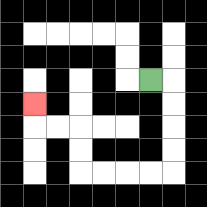{'start': '[6, 3]', 'end': '[1, 4]', 'path_directions': 'R,D,D,D,D,L,L,L,L,U,U,L,L,U', 'path_coordinates': '[[6, 3], [7, 3], [7, 4], [7, 5], [7, 6], [7, 7], [6, 7], [5, 7], [4, 7], [3, 7], [3, 6], [3, 5], [2, 5], [1, 5], [1, 4]]'}